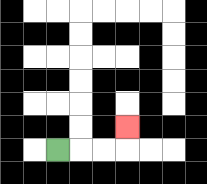{'start': '[2, 6]', 'end': '[5, 5]', 'path_directions': 'R,R,R,U', 'path_coordinates': '[[2, 6], [3, 6], [4, 6], [5, 6], [5, 5]]'}